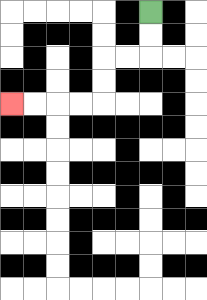{'start': '[6, 0]', 'end': '[0, 4]', 'path_directions': 'D,D,L,L,D,D,L,L,L,L', 'path_coordinates': '[[6, 0], [6, 1], [6, 2], [5, 2], [4, 2], [4, 3], [4, 4], [3, 4], [2, 4], [1, 4], [0, 4]]'}